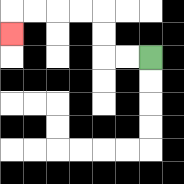{'start': '[6, 2]', 'end': '[0, 1]', 'path_directions': 'L,L,U,U,L,L,L,L,D', 'path_coordinates': '[[6, 2], [5, 2], [4, 2], [4, 1], [4, 0], [3, 0], [2, 0], [1, 0], [0, 0], [0, 1]]'}